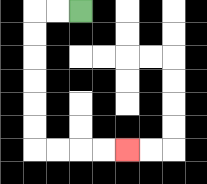{'start': '[3, 0]', 'end': '[5, 6]', 'path_directions': 'L,L,D,D,D,D,D,D,R,R,R,R', 'path_coordinates': '[[3, 0], [2, 0], [1, 0], [1, 1], [1, 2], [1, 3], [1, 4], [1, 5], [1, 6], [2, 6], [3, 6], [4, 6], [5, 6]]'}